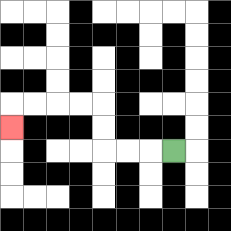{'start': '[7, 6]', 'end': '[0, 5]', 'path_directions': 'L,L,L,U,U,L,L,L,L,D', 'path_coordinates': '[[7, 6], [6, 6], [5, 6], [4, 6], [4, 5], [4, 4], [3, 4], [2, 4], [1, 4], [0, 4], [0, 5]]'}